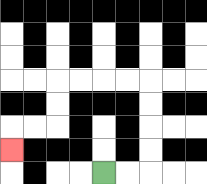{'start': '[4, 7]', 'end': '[0, 6]', 'path_directions': 'R,R,U,U,U,U,L,L,L,L,D,D,L,L,D', 'path_coordinates': '[[4, 7], [5, 7], [6, 7], [6, 6], [6, 5], [6, 4], [6, 3], [5, 3], [4, 3], [3, 3], [2, 3], [2, 4], [2, 5], [1, 5], [0, 5], [0, 6]]'}